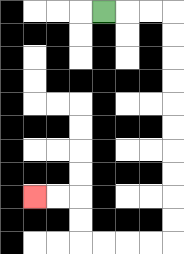{'start': '[4, 0]', 'end': '[1, 8]', 'path_directions': 'R,R,R,D,D,D,D,D,D,D,D,D,D,L,L,L,L,U,U,L,L', 'path_coordinates': '[[4, 0], [5, 0], [6, 0], [7, 0], [7, 1], [7, 2], [7, 3], [7, 4], [7, 5], [7, 6], [7, 7], [7, 8], [7, 9], [7, 10], [6, 10], [5, 10], [4, 10], [3, 10], [3, 9], [3, 8], [2, 8], [1, 8]]'}